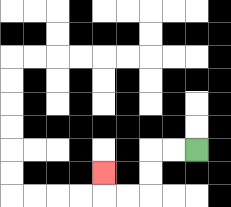{'start': '[8, 6]', 'end': '[4, 7]', 'path_directions': 'L,L,D,D,L,L,U', 'path_coordinates': '[[8, 6], [7, 6], [6, 6], [6, 7], [6, 8], [5, 8], [4, 8], [4, 7]]'}